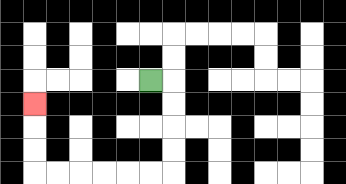{'start': '[6, 3]', 'end': '[1, 4]', 'path_directions': 'R,D,D,D,D,L,L,L,L,L,L,U,U,U', 'path_coordinates': '[[6, 3], [7, 3], [7, 4], [7, 5], [7, 6], [7, 7], [6, 7], [5, 7], [4, 7], [3, 7], [2, 7], [1, 7], [1, 6], [1, 5], [1, 4]]'}